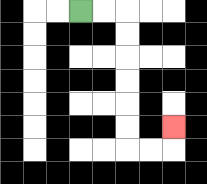{'start': '[3, 0]', 'end': '[7, 5]', 'path_directions': 'R,R,D,D,D,D,D,D,R,R,U', 'path_coordinates': '[[3, 0], [4, 0], [5, 0], [5, 1], [5, 2], [5, 3], [5, 4], [5, 5], [5, 6], [6, 6], [7, 6], [7, 5]]'}